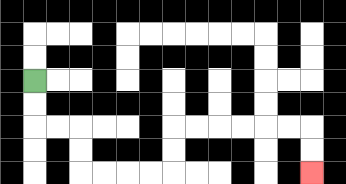{'start': '[1, 3]', 'end': '[13, 7]', 'path_directions': 'D,D,R,R,D,D,R,R,R,R,U,U,R,R,R,R,R,R,D,D', 'path_coordinates': '[[1, 3], [1, 4], [1, 5], [2, 5], [3, 5], [3, 6], [3, 7], [4, 7], [5, 7], [6, 7], [7, 7], [7, 6], [7, 5], [8, 5], [9, 5], [10, 5], [11, 5], [12, 5], [13, 5], [13, 6], [13, 7]]'}